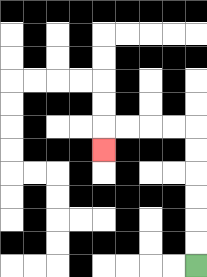{'start': '[8, 11]', 'end': '[4, 6]', 'path_directions': 'U,U,U,U,U,U,L,L,L,L,D', 'path_coordinates': '[[8, 11], [8, 10], [8, 9], [8, 8], [8, 7], [8, 6], [8, 5], [7, 5], [6, 5], [5, 5], [4, 5], [4, 6]]'}